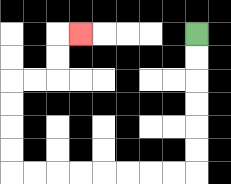{'start': '[8, 1]', 'end': '[3, 1]', 'path_directions': 'D,D,D,D,D,D,L,L,L,L,L,L,L,L,U,U,U,U,R,R,U,U,R', 'path_coordinates': '[[8, 1], [8, 2], [8, 3], [8, 4], [8, 5], [8, 6], [8, 7], [7, 7], [6, 7], [5, 7], [4, 7], [3, 7], [2, 7], [1, 7], [0, 7], [0, 6], [0, 5], [0, 4], [0, 3], [1, 3], [2, 3], [2, 2], [2, 1], [3, 1]]'}